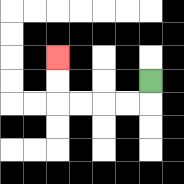{'start': '[6, 3]', 'end': '[2, 2]', 'path_directions': 'D,L,L,L,L,U,U', 'path_coordinates': '[[6, 3], [6, 4], [5, 4], [4, 4], [3, 4], [2, 4], [2, 3], [2, 2]]'}